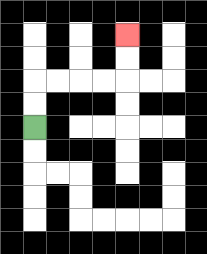{'start': '[1, 5]', 'end': '[5, 1]', 'path_directions': 'U,U,R,R,R,R,U,U', 'path_coordinates': '[[1, 5], [1, 4], [1, 3], [2, 3], [3, 3], [4, 3], [5, 3], [5, 2], [5, 1]]'}